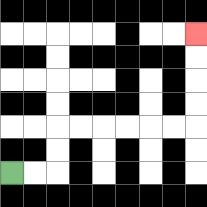{'start': '[0, 7]', 'end': '[8, 1]', 'path_directions': 'R,R,U,U,R,R,R,R,R,R,U,U,U,U', 'path_coordinates': '[[0, 7], [1, 7], [2, 7], [2, 6], [2, 5], [3, 5], [4, 5], [5, 5], [6, 5], [7, 5], [8, 5], [8, 4], [8, 3], [8, 2], [8, 1]]'}